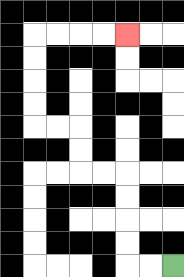{'start': '[7, 11]', 'end': '[5, 1]', 'path_directions': 'L,L,U,U,U,U,L,L,U,U,L,L,U,U,U,U,R,R,R,R', 'path_coordinates': '[[7, 11], [6, 11], [5, 11], [5, 10], [5, 9], [5, 8], [5, 7], [4, 7], [3, 7], [3, 6], [3, 5], [2, 5], [1, 5], [1, 4], [1, 3], [1, 2], [1, 1], [2, 1], [3, 1], [4, 1], [5, 1]]'}